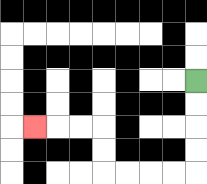{'start': '[8, 3]', 'end': '[1, 5]', 'path_directions': 'D,D,D,D,L,L,L,L,U,U,L,L,L', 'path_coordinates': '[[8, 3], [8, 4], [8, 5], [8, 6], [8, 7], [7, 7], [6, 7], [5, 7], [4, 7], [4, 6], [4, 5], [3, 5], [2, 5], [1, 5]]'}